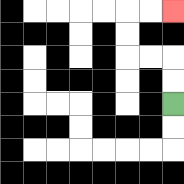{'start': '[7, 4]', 'end': '[7, 0]', 'path_directions': 'U,U,L,L,U,U,R,R', 'path_coordinates': '[[7, 4], [7, 3], [7, 2], [6, 2], [5, 2], [5, 1], [5, 0], [6, 0], [7, 0]]'}